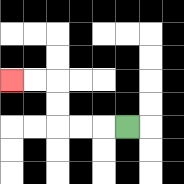{'start': '[5, 5]', 'end': '[0, 3]', 'path_directions': 'L,L,L,U,U,L,L', 'path_coordinates': '[[5, 5], [4, 5], [3, 5], [2, 5], [2, 4], [2, 3], [1, 3], [0, 3]]'}